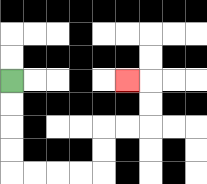{'start': '[0, 3]', 'end': '[5, 3]', 'path_directions': 'D,D,D,D,R,R,R,R,U,U,R,R,U,U,L', 'path_coordinates': '[[0, 3], [0, 4], [0, 5], [0, 6], [0, 7], [1, 7], [2, 7], [3, 7], [4, 7], [4, 6], [4, 5], [5, 5], [6, 5], [6, 4], [6, 3], [5, 3]]'}